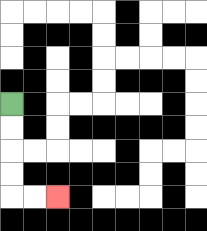{'start': '[0, 4]', 'end': '[2, 8]', 'path_directions': 'D,D,D,D,R,R', 'path_coordinates': '[[0, 4], [0, 5], [0, 6], [0, 7], [0, 8], [1, 8], [2, 8]]'}